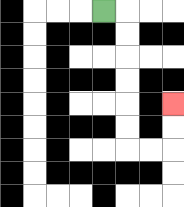{'start': '[4, 0]', 'end': '[7, 4]', 'path_directions': 'R,D,D,D,D,D,D,R,R,U,U', 'path_coordinates': '[[4, 0], [5, 0], [5, 1], [5, 2], [5, 3], [5, 4], [5, 5], [5, 6], [6, 6], [7, 6], [7, 5], [7, 4]]'}